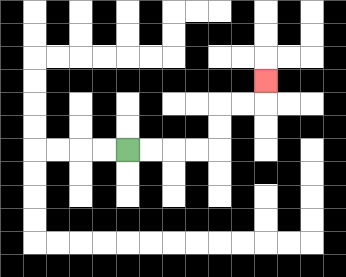{'start': '[5, 6]', 'end': '[11, 3]', 'path_directions': 'R,R,R,R,U,U,R,R,U', 'path_coordinates': '[[5, 6], [6, 6], [7, 6], [8, 6], [9, 6], [9, 5], [9, 4], [10, 4], [11, 4], [11, 3]]'}